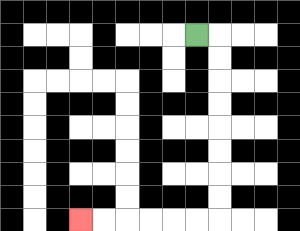{'start': '[8, 1]', 'end': '[3, 9]', 'path_directions': 'R,D,D,D,D,D,D,D,D,L,L,L,L,L,L', 'path_coordinates': '[[8, 1], [9, 1], [9, 2], [9, 3], [9, 4], [9, 5], [9, 6], [9, 7], [9, 8], [9, 9], [8, 9], [7, 9], [6, 9], [5, 9], [4, 9], [3, 9]]'}